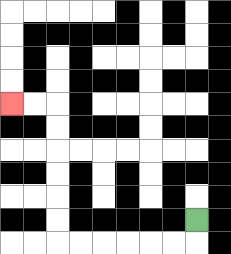{'start': '[8, 9]', 'end': '[0, 4]', 'path_directions': 'D,L,L,L,L,L,L,U,U,U,U,U,U,L,L', 'path_coordinates': '[[8, 9], [8, 10], [7, 10], [6, 10], [5, 10], [4, 10], [3, 10], [2, 10], [2, 9], [2, 8], [2, 7], [2, 6], [2, 5], [2, 4], [1, 4], [0, 4]]'}